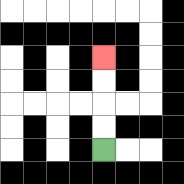{'start': '[4, 6]', 'end': '[4, 2]', 'path_directions': 'U,U,U,U', 'path_coordinates': '[[4, 6], [4, 5], [4, 4], [4, 3], [4, 2]]'}